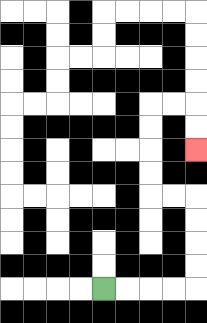{'start': '[4, 12]', 'end': '[8, 6]', 'path_directions': 'R,R,R,R,U,U,U,U,L,L,U,U,U,U,R,R,D,D', 'path_coordinates': '[[4, 12], [5, 12], [6, 12], [7, 12], [8, 12], [8, 11], [8, 10], [8, 9], [8, 8], [7, 8], [6, 8], [6, 7], [6, 6], [6, 5], [6, 4], [7, 4], [8, 4], [8, 5], [8, 6]]'}